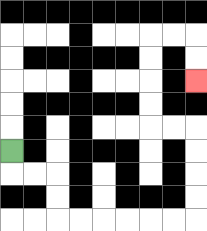{'start': '[0, 6]', 'end': '[8, 3]', 'path_directions': 'D,R,R,D,D,R,R,R,R,R,R,U,U,U,U,L,L,U,U,U,U,R,R,D,D', 'path_coordinates': '[[0, 6], [0, 7], [1, 7], [2, 7], [2, 8], [2, 9], [3, 9], [4, 9], [5, 9], [6, 9], [7, 9], [8, 9], [8, 8], [8, 7], [8, 6], [8, 5], [7, 5], [6, 5], [6, 4], [6, 3], [6, 2], [6, 1], [7, 1], [8, 1], [8, 2], [8, 3]]'}